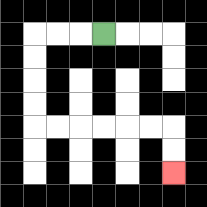{'start': '[4, 1]', 'end': '[7, 7]', 'path_directions': 'L,L,L,D,D,D,D,R,R,R,R,R,R,D,D', 'path_coordinates': '[[4, 1], [3, 1], [2, 1], [1, 1], [1, 2], [1, 3], [1, 4], [1, 5], [2, 5], [3, 5], [4, 5], [5, 5], [6, 5], [7, 5], [7, 6], [7, 7]]'}